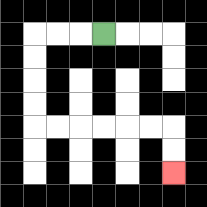{'start': '[4, 1]', 'end': '[7, 7]', 'path_directions': 'L,L,L,D,D,D,D,R,R,R,R,R,R,D,D', 'path_coordinates': '[[4, 1], [3, 1], [2, 1], [1, 1], [1, 2], [1, 3], [1, 4], [1, 5], [2, 5], [3, 5], [4, 5], [5, 5], [6, 5], [7, 5], [7, 6], [7, 7]]'}